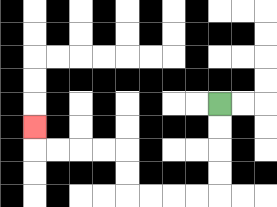{'start': '[9, 4]', 'end': '[1, 5]', 'path_directions': 'D,D,D,D,L,L,L,L,U,U,L,L,L,L,U', 'path_coordinates': '[[9, 4], [9, 5], [9, 6], [9, 7], [9, 8], [8, 8], [7, 8], [6, 8], [5, 8], [5, 7], [5, 6], [4, 6], [3, 6], [2, 6], [1, 6], [1, 5]]'}